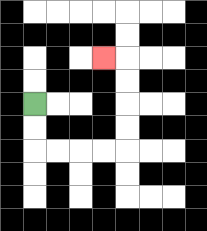{'start': '[1, 4]', 'end': '[4, 2]', 'path_directions': 'D,D,R,R,R,R,U,U,U,U,L', 'path_coordinates': '[[1, 4], [1, 5], [1, 6], [2, 6], [3, 6], [4, 6], [5, 6], [5, 5], [5, 4], [5, 3], [5, 2], [4, 2]]'}